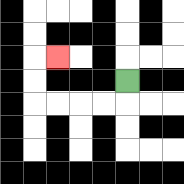{'start': '[5, 3]', 'end': '[2, 2]', 'path_directions': 'D,L,L,L,L,U,U,R', 'path_coordinates': '[[5, 3], [5, 4], [4, 4], [3, 4], [2, 4], [1, 4], [1, 3], [1, 2], [2, 2]]'}